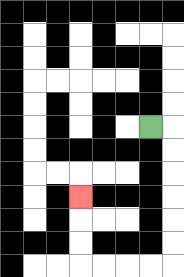{'start': '[6, 5]', 'end': '[3, 8]', 'path_directions': 'R,D,D,D,D,D,D,L,L,L,L,U,U,U', 'path_coordinates': '[[6, 5], [7, 5], [7, 6], [7, 7], [7, 8], [7, 9], [7, 10], [7, 11], [6, 11], [5, 11], [4, 11], [3, 11], [3, 10], [3, 9], [3, 8]]'}